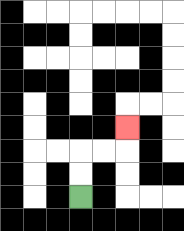{'start': '[3, 8]', 'end': '[5, 5]', 'path_directions': 'U,U,R,R,U', 'path_coordinates': '[[3, 8], [3, 7], [3, 6], [4, 6], [5, 6], [5, 5]]'}